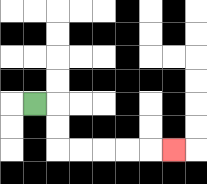{'start': '[1, 4]', 'end': '[7, 6]', 'path_directions': 'R,D,D,R,R,R,R,R', 'path_coordinates': '[[1, 4], [2, 4], [2, 5], [2, 6], [3, 6], [4, 6], [5, 6], [6, 6], [7, 6]]'}